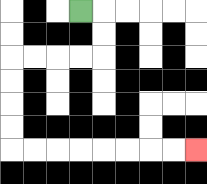{'start': '[3, 0]', 'end': '[8, 6]', 'path_directions': 'R,D,D,L,L,L,L,D,D,D,D,R,R,R,R,R,R,R,R', 'path_coordinates': '[[3, 0], [4, 0], [4, 1], [4, 2], [3, 2], [2, 2], [1, 2], [0, 2], [0, 3], [0, 4], [0, 5], [0, 6], [1, 6], [2, 6], [3, 6], [4, 6], [5, 6], [6, 6], [7, 6], [8, 6]]'}